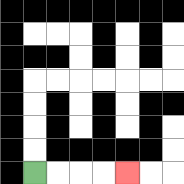{'start': '[1, 7]', 'end': '[5, 7]', 'path_directions': 'R,R,R,R', 'path_coordinates': '[[1, 7], [2, 7], [3, 7], [4, 7], [5, 7]]'}